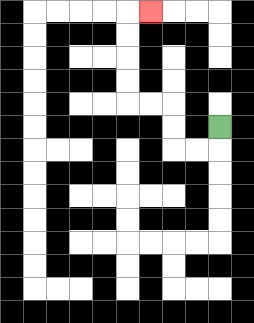{'start': '[9, 5]', 'end': '[6, 0]', 'path_directions': 'D,L,L,U,U,L,L,U,U,U,U,R', 'path_coordinates': '[[9, 5], [9, 6], [8, 6], [7, 6], [7, 5], [7, 4], [6, 4], [5, 4], [5, 3], [5, 2], [5, 1], [5, 0], [6, 0]]'}